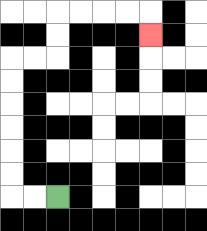{'start': '[2, 8]', 'end': '[6, 1]', 'path_directions': 'L,L,U,U,U,U,U,U,R,R,U,U,R,R,R,R,D', 'path_coordinates': '[[2, 8], [1, 8], [0, 8], [0, 7], [0, 6], [0, 5], [0, 4], [0, 3], [0, 2], [1, 2], [2, 2], [2, 1], [2, 0], [3, 0], [4, 0], [5, 0], [6, 0], [6, 1]]'}